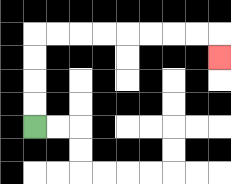{'start': '[1, 5]', 'end': '[9, 2]', 'path_directions': 'U,U,U,U,R,R,R,R,R,R,R,R,D', 'path_coordinates': '[[1, 5], [1, 4], [1, 3], [1, 2], [1, 1], [2, 1], [3, 1], [4, 1], [5, 1], [6, 1], [7, 1], [8, 1], [9, 1], [9, 2]]'}